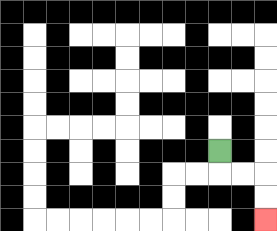{'start': '[9, 6]', 'end': '[11, 9]', 'path_directions': 'D,R,R,D,D', 'path_coordinates': '[[9, 6], [9, 7], [10, 7], [11, 7], [11, 8], [11, 9]]'}